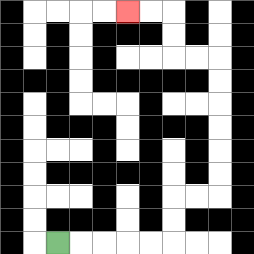{'start': '[2, 10]', 'end': '[5, 0]', 'path_directions': 'R,R,R,R,R,U,U,R,R,U,U,U,U,U,U,L,L,U,U,L,L', 'path_coordinates': '[[2, 10], [3, 10], [4, 10], [5, 10], [6, 10], [7, 10], [7, 9], [7, 8], [8, 8], [9, 8], [9, 7], [9, 6], [9, 5], [9, 4], [9, 3], [9, 2], [8, 2], [7, 2], [7, 1], [7, 0], [6, 0], [5, 0]]'}